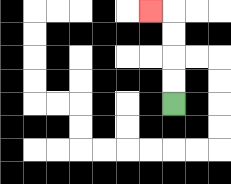{'start': '[7, 4]', 'end': '[6, 0]', 'path_directions': 'U,U,U,U,L', 'path_coordinates': '[[7, 4], [7, 3], [7, 2], [7, 1], [7, 0], [6, 0]]'}